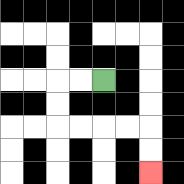{'start': '[4, 3]', 'end': '[6, 7]', 'path_directions': 'L,L,D,D,R,R,R,R,D,D', 'path_coordinates': '[[4, 3], [3, 3], [2, 3], [2, 4], [2, 5], [3, 5], [4, 5], [5, 5], [6, 5], [6, 6], [6, 7]]'}